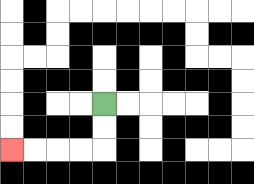{'start': '[4, 4]', 'end': '[0, 6]', 'path_directions': 'D,D,L,L,L,L', 'path_coordinates': '[[4, 4], [4, 5], [4, 6], [3, 6], [2, 6], [1, 6], [0, 6]]'}